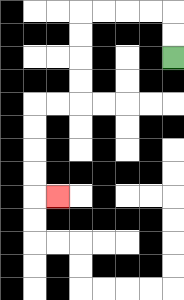{'start': '[7, 2]', 'end': '[2, 8]', 'path_directions': 'U,U,L,L,L,L,D,D,D,D,L,L,D,D,D,D,R', 'path_coordinates': '[[7, 2], [7, 1], [7, 0], [6, 0], [5, 0], [4, 0], [3, 0], [3, 1], [3, 2], [3, 3], [3, 4], [2, 4], [1, 4], [1, 5], [1, 6], [1, 7], [1, 8], [2, 8]]'}